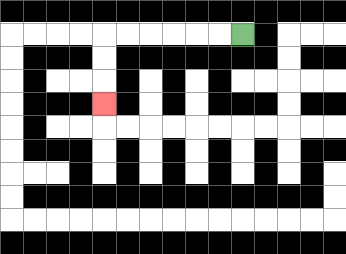{'start': '[10, 1]', 'end': '[4, 4]', 'path_directions': 'L,L,L,L,L,L,D,D,D', 'path_coordinates': '[[10, 1], [9, 1], [8, 1], [7, 1], [6, 1], [5, 1], [4, 1], [4, 2], [4, 3], [4, 4]]'}